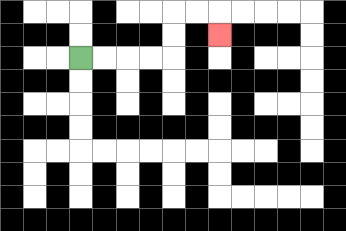{'start': '[3, 2]', 'end': '[9, 1]', 'path_directions': 'R,R,R,R,U,U,R,R,D', 'path_coordinates': '[[3, 2], [4, 2], [5, 2], [6, 2], [7, 2], [7, 1], [7, 0], [8, 0], [9, 0], [9, 1]]'}